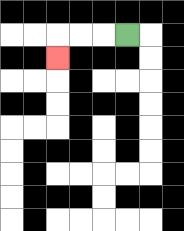{'start': '[5, 1]', 'end': '[2, 2]', 'path_directions': 'L,L,L,D', 'path_coordinates': '[[5, 1], [4, 1], [3, 1], [2, 1], [2, 2]]'}